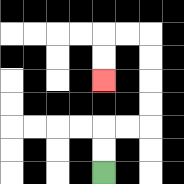{'start': '[4, 7]', 'end': '[4, 3]', 'path_directions': 'U,U,R,R,U,U,U,U,L,L,D,D', 'path_coordinates': '[[4, 7], [4, 6], [4, 5], [5, 5], [6, 5], [6, 4], [6, 3], [6, 2], [6, 1], [5, 1], [4, 1], [4, 2], [4, 3]]'}